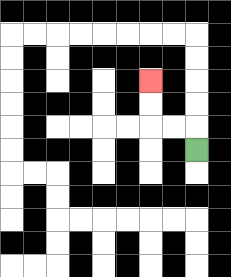{'start': '[8, 6]', 'end': '[6, 3]', 'path_directions': 'U,L,L,U,U', 'path_coordinates': '[[8, 6], [8, 5], [7, 5], [6, 5], [6, 4], [6, 3]]'}